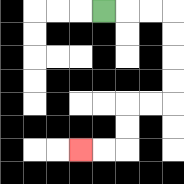{'start': '[4, 0]', 'end': '[3, 6]', 'path_directions': 'R,R,R,D,D,D,D,L,L,D,D,L,L', 'path_coordinates': '[[4, 0], [5, 0], [6, 0], [7, 0], [7, 1], [7, 2], [7, 3], [7, 4], [6, 4], [5, 4], [5, 5], [5, 6], [4, 6], [3, 6]]'}